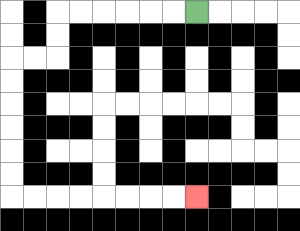{'start': '[8, 0]', 'end': '[8, 8]', 'path_directions': 'L,L,L,L,L,L,D,D,L,L,D,D,D,D,D,D,R,R,R,R,R,R,R,R', 'path_coordinates': '[[8, 0], [7, 0], [6, 0], [5, 0], [4, 0], [3, 0], [2, 0], [2, 1], [2, 2], [1, 2], [0, 2], [0, 3], [0, 4], [0, 5], [0, 6], [0, 7], [0, 8], [1, 8], [2, 8], [3, 8], [4, 8], [5, 8], [6, 8], [7, 8], [8, 8]]'}